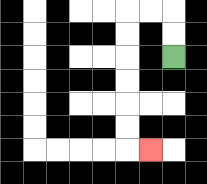{'start': '[7, 2]', 'end': '[6, 6]', 'path_directions': 'U,U,L,L,D,D,D,D,D,D,R', 'path_coordinates': '[[7, 2], [7, 1], [7, 0], [6, 0], [5, 0], [5, 1], [5, 2], [5, 3], [5, 4], [5, 5], [5, 6], [6, 6]]'}